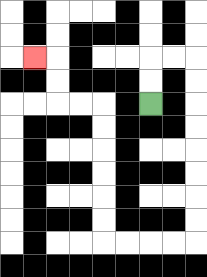{'start': '[6, 4]', 'end': '[1, 2]', 'path_directions': 'U,U,R,R,D,D,D,D,D,D,D,D,L,L,L,L,U,U,U,U,U,U,L,L,U,U,L', 'path_coordinates': '[[6, 4], [6, 3], [6, 2], [7, 2], [8, 2], [8, 3], [8, 4], [8, 5], [8, 6], [8, 7], [8, 8], [8, 9], [8, 10], [7, 10], [6, 10], [5, 10], [4, 10], [4, 9], [4, 8], [4, 7], [4, 6], [4, 5], [4, 4], [3, 4], [2, 4], [2, 3], [2, 2], [1, 2]]'}